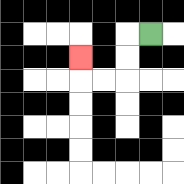{'start': '[6, 1]', 'end': '[3, 2]', 'path_directions': 'L,D,D,L,L,U', 'path_coordinates': '[[6, 1], [5, 1], [5, 2], [5, 3], [4, 3], [3, 3], [3, 2]]'}